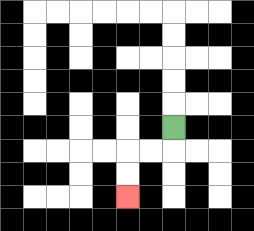{'start': '[7, 5]', 'end': '[5, 8]', 'path_directions': 'D,L,L,D,D', 'path_coordinates': '[[7, 5], [7, 6], [6, 6], [5, 6], [5, 7], [5, 8]]'}